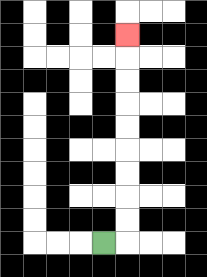{'start': '[4, 10]', 'end': '[5, 1]', 'path_directions': 'R,U,U,U,U,U,U,U,U,U', 'path_coordinates': '[[4, 10], [5, 10], [5, 9], [5, 8], [5, 7], [5, 6], [5, 5], [5, 4], [5, 3], [5, 2], [5, 1]]'}